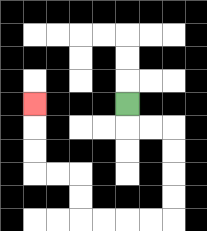{'start': '[5, 4]', 'end': '[1, 4]', 'path_directions': 'D,R,R,D,D,D,D,L,L,L,L,U,U,L,L,U,U,U', 'path_coordinates': '[[5, 4], [5, 5], [6, 5], [7, 5], [7, 6], [7, 7], [7, 8], [7, 9], [6, 9], [5, 9], [4, 9], [3, 9], [3, 8], [3, 7], [2, 7], [1, 7], [1, 6], [1, 5], [1, 4]]'}